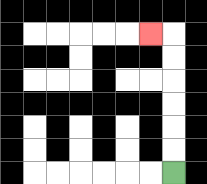{'start': '[7, 7]', 'end': '[6, 1]', 'path_directions': 'U,U,U,U,U,U,L', 'path_coordinates': '[[7, 7], [7, 6], [7, 5], [7, 4], [7, 3], [7, 2], [7, 1], [6, 1]]'}